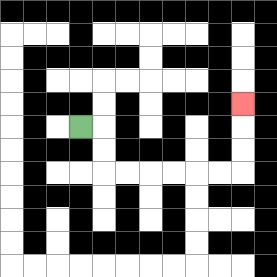{'start': '[3, 5]', 'end': '[10, 4]', 'path_directions': 'R,D,D,R,R,R,R,R,R,U,U,U', 'path_coordinates': '[[3, 5], [4, 5], [4, 6], [4, 7], [5, 7], [6, 7], [7, 7], [8, 7], [9, 7], [10, 7], [10, 6], [10, 5], [10, 4]]'}